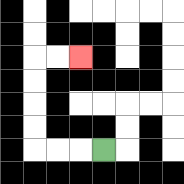{'start': '[4, 6]', 'end': '[3, 2]', 'path_directions': 'L,L,L,U,U,U,U,R,R', 'path_coordinates': '[[4, 6], [3, 6], [2, 6], [1, 6], [1, 5], [1, 4], [1, 3], [1, 2], [2, 2], [3, 2]]'}